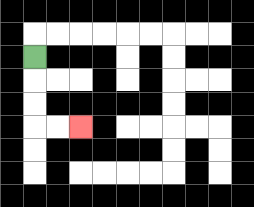{'start': '[1, 2]', 'end': '[3, 5]', 'path_directions': 'D,D,D,R,R', 'path_coordinates': '[[1, 2], [1, 3], [1, 4], [1, 5], [2, 5], [3, 5]]'}